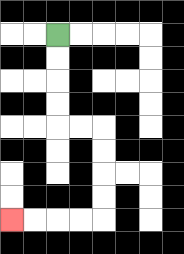{'start': '[2, 1]', 'end': '[0, 9]', 'path_directions': 'D,D,D,D,R,R,D,D,D,D,L,L,L,L', 'path_coordinates': '[[2, 1], [2, 2], [2, 3], [2, 4], [2, 5], [3, 5], [4, 5], [4, 6], [4, 7], [4, 8], [4, 9], [3, 9], [2, 9], [1, 9], [0, 9]]'}